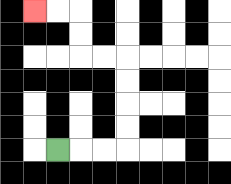{'start': '[2, 6]', 'end': '[1, 0]', 'path_directions': 'R,R,R,U,U,U,U,L,L,U,U,L,L', 'path_coordinates': '[[2, 6], [3, 6], [4, 6], [5, 6], [5, 5], [5, 4], [5, 3], [5, 2], [4, 2], [3, 2], [3, 1], [3, 0], [2, 0], [1, 0]]'}